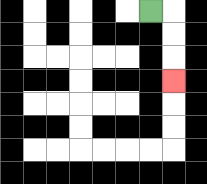{'start': '[6, 0]', 'end': '[7, 3]', 'path_directions': 'R,D,D,D', 'path_coordinates': '[[6, 0], [7, 0], [7, 1], [7, 2], [7, 3]]'}